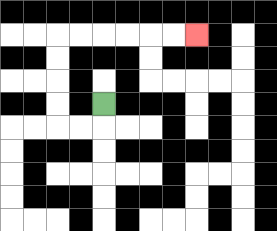{'start': '[4, 4]', 'end': '[8, 1]', 'path_directions': 'D,L,L,U,U,U,U,R,R,R,R,R,R', 'path_coordinates': '[[4, 4], [4, 5], [3, 5], [2, 5], [2, 4], [2, 3], [2, 2], [2, 1], [3, 1], [4, 1], [5, 1], [6, 1], [7, 1], [8, 1]]'}